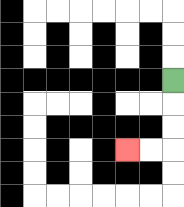{'start': '[7, 3]', 'end': '[5, 6]', 'path_directions': 'D,D,D,L,L', 'path_coordinates': '[[7, 3], [7, 4], [7, 5], [7, 6], [6, 6], [5, 6]]'}